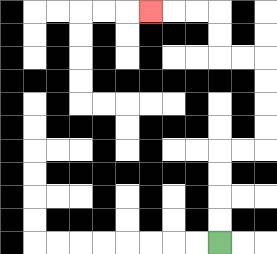{'start': '[9, 10]', 'end': '[6, 0]', 'path_directions': 'U,U,U,U,R,R,U,U,U,U,L,L,U,U,L,L,L', 'path_coordinates': '[[9, 10], [9, 9], [9, 8], [9, 7], [9, 6], [10, 6], [11, 6], [11, 5], [11, 4], [11, 3], [11, 2], [10, 2], [9, 2], [9, 1], [9, 0], [8, 0], [7, 0], [6, 0]]'}